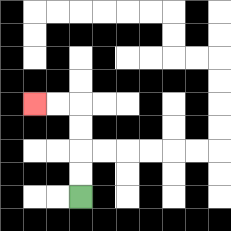{'start': '[3, 8]', 'end': '[1, 4]', 'path_directions': 'U,U,U,U,L,L', 'path_coordinates': '[[3, 8], [3, 7], [3, 6], [3, 5], [3, 4], [2, 4], [1, 4]]'}